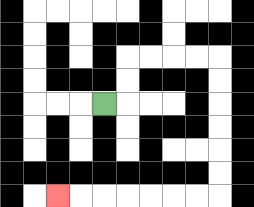{'start': '[4, 4]', 'end': '[2, 8]', 'path_directions': 'R,U,U,R,R,R,R,D,D,D,D,D,D,L,L,L,L,L,L,L', 'path_coordinates': '[[4, 4], [5, 4], [5, 3], [5, 2], [6, 2], [7, 2], [8, 2], [9, 2], [9, 3], [9, 4], [9, 5], [9, 6], [9, 7], [9, 8], [8, 8], [7, 8], [6, 8], [5, 8], [4, 8], [3, 8], [2, 8]]'}